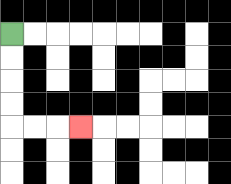{'start': '[0, 1]', 'end': '[3, 5]', 'path_directions': 'D,D,D,D,R,R,R', 'path_coordinates': '[[0, 1], [0, 2], [0, 3], [0, 4], [0, 5], [1, 5], [2, 5], [3, 5]]'}